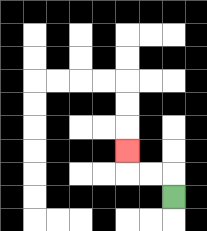{'start': '[7, 8]', 'end': '[5, 6]', 'path_directions': 'U,L,L,U', 'path_coordinates': '[[7, 8], [7, 7], [6, 7], [5, 7], [5, 6]]'}